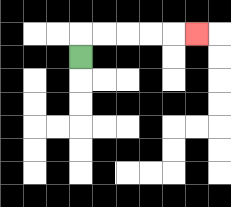{'start': '[3, 2]', 'end': '[8, 1]', 'path_directions': 'U,R,R,R,R,R', 'path_coordinates': '[[3, 2], [3, 1], [4, 1], [5, 1], [6, 1], [7, 1], [8, 1]]'}